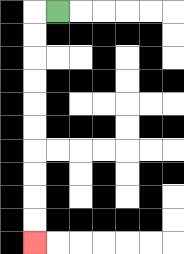{'start': '[2, 0]', 'end': '[1, 10]', 'path_directions': 'L,D,D,D,D,D,D,D,D,D,D', 'path_coordinates': '[[2, 0], [1, 0], [1, 1], [1, 2], [1, 3], [1, 4], [1, 5], [1, 6], [1, 7], [1, 8], [1, 9], [1, 10]]'}